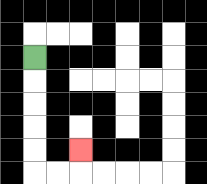{'start': '[1, 2]', 'end': '[3, 6]', 'path_directions': 'D,D,D,D,D,R,R,U', 'path_coordinates': '[[1, 2], [1, 3], [1, 4], [1, 5], [1, 6], [1, 7], [2, 7], [3, 7], [3, 6]]'}